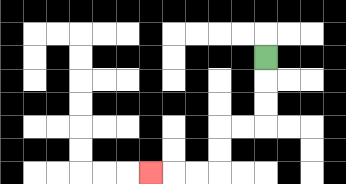{'start': '[11, 2]', 'end': '[6, 7]', 'path_directions': 'D,D,D,L,L,D,D,L,L,L', 'path_coordinates': '[[11, 2], [11, 3], [11, 4], [11, 5], [10, 5], [9, 5], [9, 6], [9, 7], [8, 7], [7, 7], [6, 7]]'}